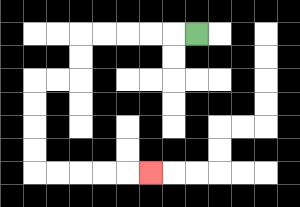{'start': '[8, 1]', 'end': '[6, 7]', 'path_directions': 'L,L,L,L,L,D,D,L,L,D,D,D,D,R,R,R,R,R', 'path_coordinates': '[[8, 1], [7, 1], [6, 1], [5, 1], [4, 1], [3, 1], [3, 2], [3, 3], [2, 3], [1, 3], [1, 4], [1, 5], [1, 6], [1, 7], [2, 7], [3, 7], [4, 7], [5, 7], [6, 7]]'}